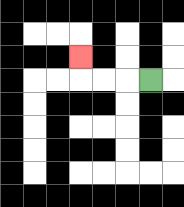{'start': '[6, 3]', 'end': '[3, 2]', 'path_directions': 'L,L,L,U', 'path_coordinates': '[[6, 3], [5, 3], [4, 3], [3, 3], [3, 2]]'}